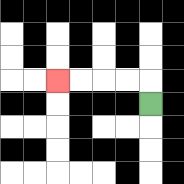{'start': '[6, 4]', 'end': '[2, 3]', 'path_directions': 'U,L,L,L,L', 'path_coordinates': '[[6, 4], [6, 3], [5, 3], [4, 3], [3, 3], [2, 3]]'}